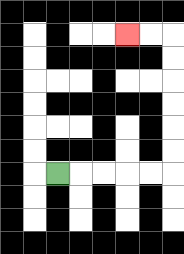{'start': '[2, 7]', 'end': '[5, 1]', 'path_directions': 'R,R,R,R,R,U,U,U,U,U,U,L,L', 'path_coordinates': '[[2, 7], [3, 7], [4, 7], [5, 7], [6, 7], [7, 7], [7, 6], [7, 5], [7, 4], [7, 3], [7, 2], [7, 1], [6, 1], [5, 1]]'}